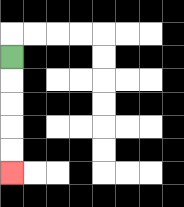{'start': '[0, 2]', 'end': '[0, 7]', 'path_directions': 'D,D,D,D,D', 'path_coordinates': '[[0, 2], [0, 3], [0, 4], [0, 5], [0, 6], [0, 7]]'}